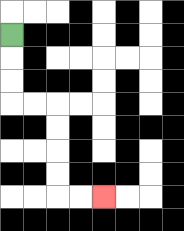{'start': '[0, 1]', 'end': '[4, 8]', 'path_directions': 'D,D,D,R,R,D,D,D,D,R,R', 'path_coordinates': '[[0, 1], [0, 2], [0, 3], [0, 4], [1, 4], [2, 4], [2, 5], [2, 6], [2, 7], [2, 8], [3, 8], [4, 8]]'}